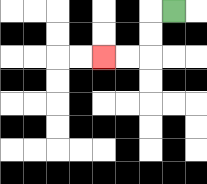{'start': '[7, 0]', 'end': '[4, 2]', 'path_directions': 'L,D,D,L,L', 'path_coordinates': '[[7, 0], [6, 0], [6, 1], [6, 2], [5, 2], [4, 2]]'}